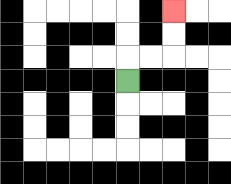{'start': '[5, 3]', 'end': '[7, 0]', 'path_directions': 'U,R,R,U,U', 'path_coordinates': '[[5, 3], [5, 2], [6, 2], [7, 2], [7, 1], [7, 0]]'}